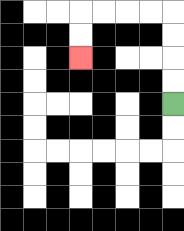{'start': '[7, 4]', 'end': '[3, 2]', 'path_directions': 'U,U,U,U,L,L,L,L,D,D', 'path_coordinates': '[[7, 4], [7, 3], [7, 2], [7, 1], [7, 0], [6, 0], [5, 0], [4, 0], [3, 0], [3, 1], [3, 2]]'}